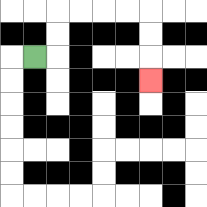{'start': '[1, 2]', 'end': '[6, 3]', 'path_directions': 'R,U,U,R,R,R,R,D,D,D', 'path_coordinates': '[[1, 2], [2, 2], [2, 1], [2, 0], [3, 0], [4, 0], [5, 0], [6, 0], [6, 1], [6, 2], [6, 3]]'}